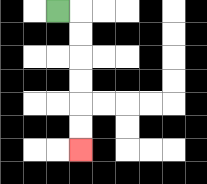{'start': '[2, 0]', 'end': '[3, 6]', 'path_directions': 'R,D,D,D,D,D,D', 'path_coordinates': '[[2, 0], [3, 0], [3, 1], [3, 2], [3, 3], [3, 4], [3, 5], [3, 6]]'}